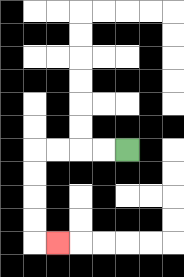{'start': '[5, 6]', 'end': '[2, 10]', 'path_directions': 'L,L,L,L,D,D,D,D,R', 'path_coordinates': '[[5, 6], [4, 6], [3, 6], [2, 6], [1, 6], [1, 7], [1, 8], [1, 9], [1, 10], [2, 10]]'}